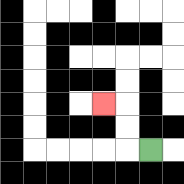{'start': '[6, 6]', 'end': '[4, 4]', 'path_directions': 'L,U,U,L', 'path_coordinates': '[[6, 6], [5, 6], [5, 5], [5, 4], [4, 4]]'}